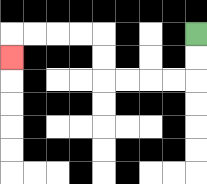{'start': '[8, 1]', 'end': '[0, 2]', 'path_directions': 'D,D,L,L,L,L,U,U,L,L,L,L,D', 'path_coordinates': '[[8, 1], [8, 2], [8, 3], [7, 3], [6, 3], [5, 3], [4, 3], [4, 2], [4, 1], [3, 1], [2, 1], [1, 1], [0, 1], [0, 2]]'}